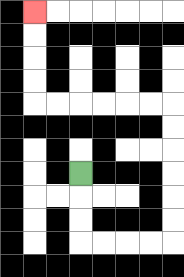{'start': '[3, 7]', 'end': '[1, 0]', 'path_directions': 'D,D,D,R,R,R,R,U,U,U,U,U,U,L,L,L,L,L,L,U,U,U,U', 'path_coordinates': '[[3, 7], [3, 8], [3, 9], [3, 10], [4, 10], [5, 10], [6, 10], [7, 10], [7, 9], [7, 8], [7, 7], [7, 6], [7, 5], [7, 4], [6, 4], [5, 4], [4, 4], [3, 4], [2, 4], [1, 4], [1, 3], [1, 2], [1, 1], [1, 0]]'}